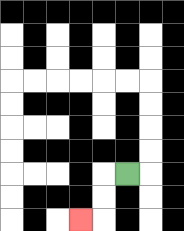{'start': '[5, 7]', 'end': '[3, 9]', 'path_directions': 'L,D,D,L', 'path_coordinates': '[[5, 7], [4, 7], [4, 8], [4, 9], [3, 9]]'}